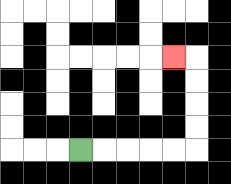{'start': '[3, 6]', 'end': '[7, 2]', 'path_directions': 'R,R,R,R,R,U,U,U,U,L', 'path_coordinates': '[[3, 6], [4, 6], [5, 6], [6, 6], [7, 6], [8, 6], [8, 5], [8, 4], [8, 3], [8, 2], [7, 2]]'}